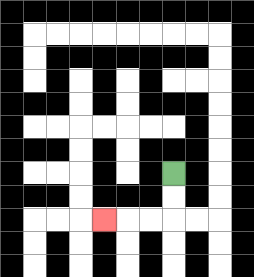{'start': '[7, 7]', 'end': '[4, 9]', 'path_directions': 'D,D,L,L,L', 'path_coordinates': '[[7, 7], [7, 8], [7, 9], [6, 9], [5, 9], [4, 9]]'}